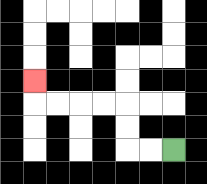{'start': '[7, 6]', 'end': '[1, 3]', 'path_directions': 'L,L,U,U,L,L,L,L,U', 'path_coordinates': '[[7, 6], [6, 6], [5, 6], [5, 5], [5, 4], [4, 4], [3, 4], [2, 4], [1, 4], [1, 3]]'}